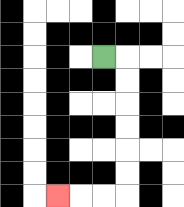{'start': '[4, 2]', 'end': '[2, 8]', 'path_directions': 'R,D,D,D,D,D,D,L,L,L', 'path_coordinates': '[[4, 2], [5, 2], [5, 3], [5, 4], [5, 5], [5, 6], [5, 7], [5, 8], [4, 8], [3, 8], [2, 8]]'}